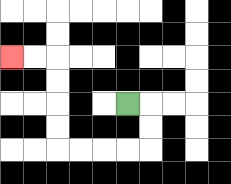{'start': '[5, 4]', 'end': '[0, 2]', 'path_directions': 'R,D,D,L,L,L,L,U,U,U,U,L,L', 'path_coordinates': '[[5, 4], [6, 4], [6, 5], [6, 6], [5, 6], [4, 6], [3, 6], [2, 6], [2, 5], [2, 4], [2, 3], [2, 2], [1, 2], [0, 2]]'}